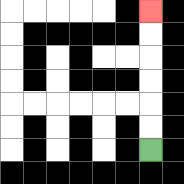{'start': '[6, 6]', 'end': '[6, 0]', 'path_directions': 'U,U,U,U,U,U', 'path_coordinates': '[[6, 6], [6, 5], [6, 4], [6, 3], [6, 2], [6, 1], [6, 0]]'}